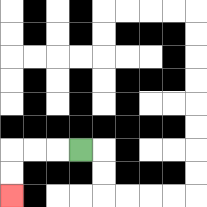{'start': '[3, 6]', 'end': '[0, 8]', 'path_directions': 'L,L,L,D,D', 'path_coordinates': '[[3, 6], [2, 6], [1, 6], [0, 6], [0, 7], [0, 8]]'}